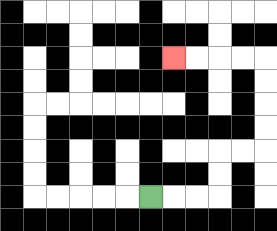{'start': '[6, 8]', 'end': '[7, 2]', 'path_directions': 'R,R,R,U,U,R,R,U,U,U,U,L,L,L,L', 'path_coordinates': '[[6, 8], [7, 8], [8, 8], [9, 8], [9, 7], [9, 6], [10, 6], [11, 6], [11, 5], [11, 4], [11, 3], [11, 2], [10, 2], [9, 2], [8, 2], [7, 2]]'}